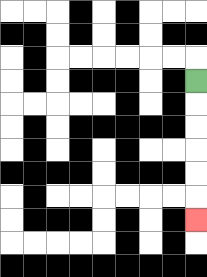{'start': '[8, 3]', 'end': '[8, 9]', 'path_directions': 'D,D,D,D,D,D', 'path_coordinates': '[[8, 3], [8, 4], [8, 5], [8, 6], [8, 7], [8, 8], [8, 9]]'}